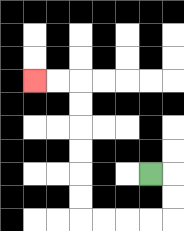{'start': '[6, 7]', 'end': '[1, 3]', 'path_directions': 'R,D,D,L,L,L,L,U,U,U,U,U,U,L,L', 'path_coordinates': '[[6, 7], [7, 7], [7, 8], [7, 9], [6, 9], [5, 9], [4, 9], [3, 9], [3, 8], [3, 7], [3, 6], [3, 5], [3, 4], [3, 3], [2, 3], [1, 3]]'}